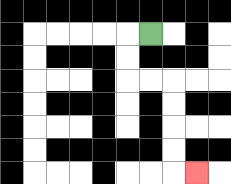{'start': '[6, 1]', 'end': '[8, 7]', 'path_directions': 'L,D,D,R,R,D,D,D,D,R', 'path_coordinates': '[[6, 1], [5, 1], [5, 2], [5, 3], [6, 3], [7, 3], [7, 4], [7, 5], [7, 6], [7, 7], [8, 7]]'}